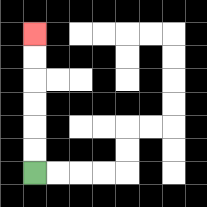{'start': '[1, 7]', 'end': '[1, 1]', 'path_directions': 'U,U,U,U,U,U', 'path_coordinates': '[[1, 7], [1, 6], [1, 5], [1, 4], [1, 3], [1, 2], [1, 1]]'}